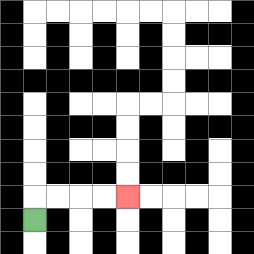{'start': '[1, 9]', 'end': '[5, 8]', 'path_directions': 'U,R,R,R,R', 'path_coordinates': '[[1, 9], [1, 8], [2, 8], [3, 8], [4, 8], [5, 8]]'}